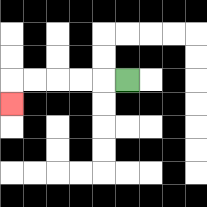{'start': '[5, 3]', 'end': '[0, 4]', 'path_directions': 'L,L,L,L,L,D', 'path_coordinates': '[[5, 3], [4, 3], [3, 3], [2, 3], [1, 3], [0, 3], [0, 4]]'}